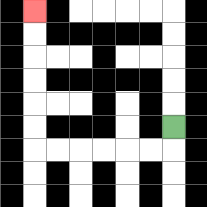{'start': '[7, 5]', 'end': '[1, 0]', 'path_directions': 'D,L,L,L,L,L,L,U,U,U,U,U,U', 'path_coordinates': '[[7, 5], [7, 6], [6, 6], [5, 6], [4, 6], [3, 6], [2, 6], [1, 6], [1, 5], [1, 4], [1, 3], [1, 2], [1, 1], [1, 0]]'}